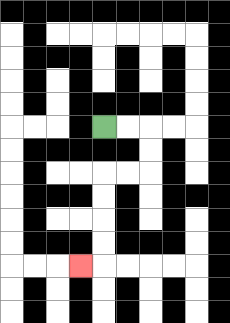{'start': '[4, 5]', 'end': '[3, 11]', 'path_directions': 'R,R,D,D,L,L,D,D,D,D,L', 'path_coordinates': '[[4, 5], [5, 5], [6, 5], [6, 6], [6, 7], [5, 7], [4, 7], [4, 8], [4, 9], [4, 10], [4, 11], [3, 11]]'}